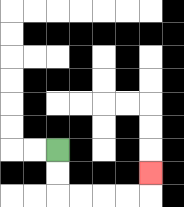{'start': '[2, 6]', 'end': '[6, 7]', 'path_directions': 'D,D,R,R,R,R,U', 'path_coordinates': '[[2, 6], [2, 7], [2, 8], [3, 8], [4, 8], [5, 8], [6, 8], [6, 7]]'}